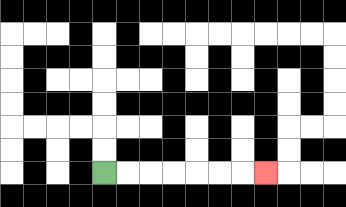{'start': '[4, 7]', 'end': '[11, 7]', 'path_directions': 'R,R,R,R,R,R,R', 'path_coordinates': '[[4, 7], [5, 7], [6, 7], [7, 7], [8, 7], [9, 7], [10, 7], [11, 7]]'}